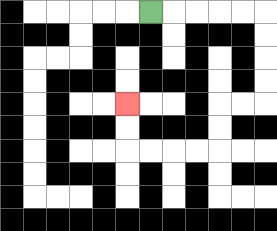{'start': '[6, 0]', 'end': '[5, 4]', 'path_directions': 'R,R,R,R,R,D,D,D,D,L,L,D,D,L,L,L,L,U,U', 'path_coordinates': '[[6, 0], [7, 0], [8, 0], [9, 0], [10, 0], [11, 0], [11, 1], [11, 2], [11, 3], [11, 4], [10, 4], [9, 4], [9, 5], [9, 6], [8, 6], [7, 6], [6, 6], [5, 6], [5, 5], [5, 4]]'}